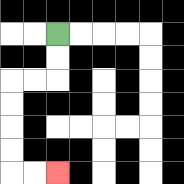{'start': '[2, 1]', 'end': '[2, 7]', 'path_directions': 'D,D,L,L,D,D,D,D,R,R', 'path_coordinates': '[[2, 1], [2, 2], [2, 3], [1, 3], [0, 3], [0, 4], [0, 5], [0, 6], [0, 7], [1, 7], [2, 7]]'}